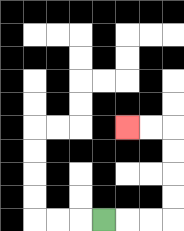{'start': '[4, 9]', 'end': '[5, 5]', 'path_directions': 'R,R,R,U,U,U,U,L,L', 'path_coordinates': '[[4, 9], [5, 9], [6, 9], [7, 9], [7, 8], [7, 7], [7, 6], [7, 5], [6, 5], [5, 5]]'}